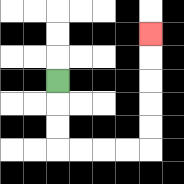{'start': '[2, 3]', 'end': '[6, 1]', 'path_directions': 'D,D,D,R,R,R,R,U,U,U,U,U', 'path_coordinates': '[[2, 3], [2, 4], [2, 5], [2, 6], [3, 6], [4, 6], [5, 6], [6, 6], [6, 5], [6, 4], [6, 3], [6, 2], [6, 1]]'}